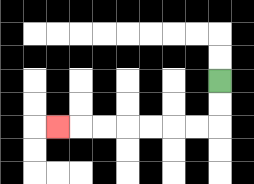{'start': '[9, 3]', 'end': '[2, 5]', 'path_directions': 'D,D,L,L,L,L,L,L,L', 'path_coordinates': '[[9, 3], [9, 4], [9, 5], [8, 5], [7, 5], [6, 5], [5, 5], [4, 5], [3, 5], [2, 5]]'}